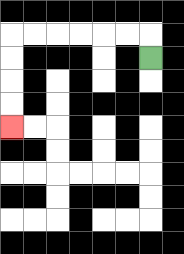{'start': '[6, 2]', 'end': '[0, 5]', 'path_directions': 'U,L,L,L,L,L,L,D,D,D,D', 'path_coordinates': '[[6, 2], [6, 1], [5, 1], [4, 1], [3, 1], [2, 1], [1, 1], [0, 1], [0, 2], [0, 3], [0, 4], [0, 5]]'}